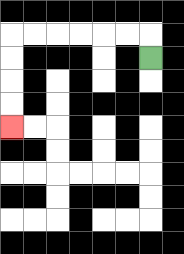{'start': '[6, 2]', 'end': '[0, 5]', 'path_directions': 'U,L,L,L,L,L,L,D,D,D,D', 'path_coordinates': '[[6, 2], [6, 1], [5, 1], [4, 1], [3, 1], [2, 1], [1, 1], [0, 1], [0, 2], [0, 3], [0, 4], [0, 5]]'}